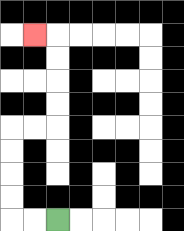{'start': '[2, 9]', 'end': '[1, 1]', 'path_directions': 'L,L,U,U,U,U,R,R,U,U,U,U,L', 'path_coordinates': '[[2, 9], [1, 9], [0, 9], [0, 8], [0, 7], [0, 6], [0, 5], [1, 5], [2, 5], [2, 4], [2, 3], [2, 2], [2, 1], [1, 1]]'}